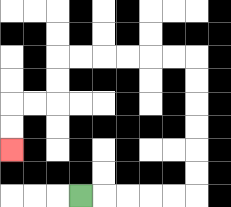{'start': '[3, 8]', 'end': '[0, 6]', 'path_directions': 'R,R,R,R,R,U,U,U,U,U,U,L,L,L,L,L,L,D,D,L,L,D,D', 'path_coordinates': '[[3, 8], [4, 8], [5, 8], [6, 8], [7, 8], [8, 8], [8, 7], [8, 6], [8, 5], [8, 4], [8, 3], [8, 2], [7, 2], [6, 2], [5, 2], [4, 2], [3, 2], [2, 2], [2, 3], [2, 4], [1, 4], [0, 4], [0, 5], [0, 6]]'}